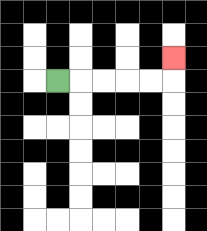{'start': '[2, 3]', 'end': '[7, 2]', 'path_directions': 'R,R,R,R,R,U', 'path_coordinates': '[[2, 3], [3, 3], [4, 3], [5, 3], [6, 3], [7, 3], [7, 2]]'}